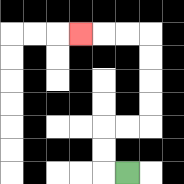{'start': '[5, 7]', 'end': '[3, 1]', 'path_directions': 'L,U,U,R,R,U,U,U,U,L,L,L', 'path_coordinates': '[[5, 7], [4, 7], [4, 6], [4, 5], [5, 5], [6, 5], [6, 4], [6, 3], [6, 2], [6, 1], [5, 1], [4, 1], [3, 1]]'}